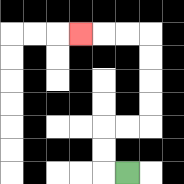{'start': '[5, 7]', 'end': '[3, 1]', 'path_directions': 'L,U,U,R,R,U,U,U,U,L,L,L', 'path_coordinates': '[[5, 7], [4, 7], [4, 6], [4, 5], [5, 5], [6, 5], [6, 4], [6, 3], [6, 2], [6, 1], [5, 1], [4, 1], [3, 1]]'}